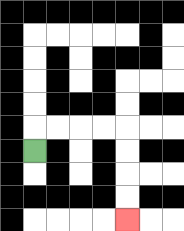{'start': '[1, 6]', 'end': '[5, 9]', 'path_directions': 'U,R,R,R,R,D,D,D,D', 'path_coordinates': '[[1, 6], [1, 5], [2, 5], [3, 5], [4, 5], [5, 5], [5, 6], [5, 7], [5, 8], [5, 9]]'}